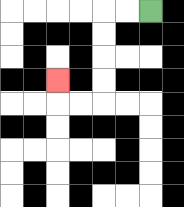{'start': '[6, 0]', 'end': '[2, 3]', 'path_directions': 'L,L,D,D,D,D,L,L,U', 'path_coordinates': '[[6, 0], [5, 0], [4, 0], [4, 1], [4, 2], [4, 3], [4, 4], [3, 4], [2, 4], [2, 3]]'}